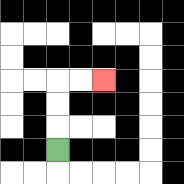{'start': '[2, 6]', 'end': '[4, 3]', 'path_directions': 'U,U,U,R,R', 'path_coordinates': '[[2, 6], [2, 5], [2, 4], [2, 3], [3, 3], [4, 3]]'}